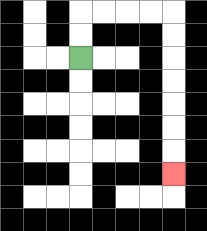{'start': '[3, 2]', 'end': '[7, 7]', 'path_directions': 'U,U,R,R,R,R,D,D,D,D,D,D,D', 'path_coordinates': '[[3, 2], [3, 1], [3, 0], [4, 0], [5, 0], [6, 0], [7, 0], [7, 1], [7, 2], [7, 3], [7, 4], [7, 5], [7, 6], [7, 7]]'}